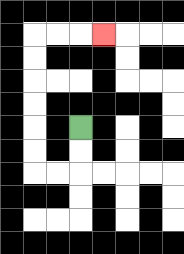{'start': '[3, 5]', 'end': '[4, 1]', 'path_directions': 'D,D,L,L,U,U,U,U,U,U,R,R,R', 'path_coordinates': '[[3, 5], [3, 6], [3, 7], [2, 7], [1, 7], [1, 6], [1, 5], [1, 4], [1, 3], [1, 2], [1, 1], [2, 1], [3, 1], [4, 1]]'}